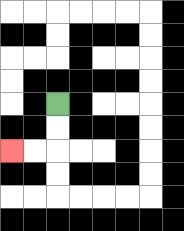{'start': '[2, 4]', 'end': '[0, 6]', 'path_directions': 'D,D,L,L', 'path_coordinates': '[[2, 4], [2, 5], [2, 6], [1, 6], [0, 6]]'}